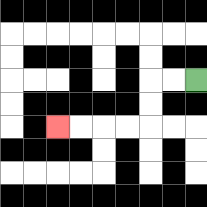{'start': '[8, 3]', 'end': '[2, 5]', 'path_directions': 'L,L,D,D,L,L,L,L', 'path_coordinates': '[[8, 3], [7, 3], [6, 3], [6, 4], [6, 5], [5, 5], [4, 5], [3, 5], [2, 5]]'}